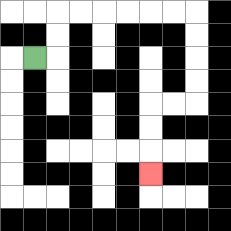{'start': '[1, 2]', 'end': '[6, 7]', 'path_directions': 'R,U,U,R,R,R,R,R,R,D,D,D,D,L,L,D,D,D', 'path_coordinates': '[[1, 2], [2, 2], [2, 1], [2, 0], [3, 0], [4, 0], [5, 0], [6, 0], [7, 0], [8, 0], [8, 1], [8, 2], [8, 3], [8, 4], [7, 4], [6, 4], [6, 5], [6, 6], [6, 7]]'}